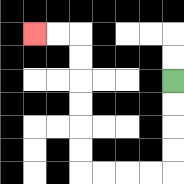{'start': '[7, 3]', 'end': '[1, 1]', 'path_directions': 'D,D,D,D,L,L,L,L,U,U,U,U,U,U,L,L', 'path_coordinates': '[[7, 3], [7, 4], [7, 5], [7, 6], [7, 7], [6, 7], [5, 7], [4, 7], [3, 7], [3, 6], [3, 5], [3, 4], [3, 3], [3, 2], [3, 1], [2, 1], [1, 1]]'}